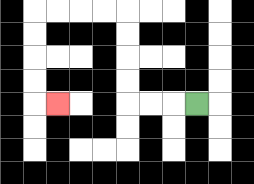{'start': '[8, 4]', 'end': '[2, 4]', 'path_directions': 'L,L,L,U,U,U,U,L,L,L,L,D,D,D,D,R', 'path_coordinates': '[[8, 4], [7, 4], [6, 4], [5, 4], [5, 3], [5, 2], [5, 1], [5, 0], [4, 0], [3, 0], [2, 0], [1, 0], [1, 1], [1, 2], [1, 3], [1, 4], [2, 4]]'}